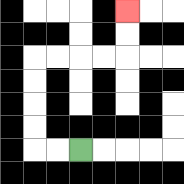{'start': '[3, 6]', 'end': '[5, 0]', 'path_directions': 'L,L,U,U,U,U,R,R,R,R,U,U', 'path_coordinates': '[[3, 6], [2, 6], [1, 6], [1, 5], [1, 4], [1, 3], [1, 2], [2, 2], [3, 2], [4, 2], [5, 2], [5, 1], [5, 0]]'}